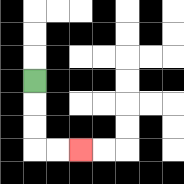{'start': '[1, 3]', 'end': '[3, 6]', 'path_directions': 'D,D,D,R,R', 'path_coordinates': '[[1, 3], [1, 4], [1, 5], [1, 6], [2, 6], [3, 6]]'}